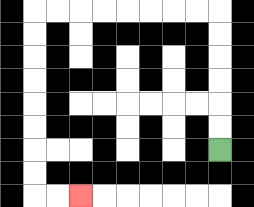{'start': '[9, 6]', 'end': '[3, 8]', 'path_directions': 'U,U,U,U,U,U,L,L,L,L,L,L,L,L,D,D,D,D,D,D,D,D,R,R', 'path_coordinates': '[[9, 6], [9, 5], [9, 4], [9, 3], [9, 2], [9, 1], [9, 0], [8, 0], [7, 0], [6, 0], [5, 0], [4, 0], [3, 0], [2, 0], [1, 0], [1, 1], [1, 2], [1, 3], [1, 4], [1, 5], [1, 6], [1, 7], [1, 8], [2, 8], [3, 8]]'}